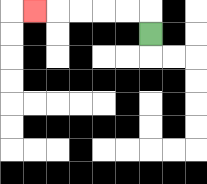{'start': '[6, 1]', 'end': '[1, 0]', 'path_directions': 'U,L,L,L,L,L', 'path_coordinates': '[[6, 1], [6, 0], [5, 0], [4, 0], [3, 0], [2, 0], [1, 0]]'}